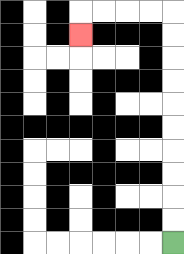{'start': '[7, 10]', 'end': '[3, 1]', 'path_directions': 'U,U,U,U,U,U,U,U,U,U,L,L,L,L,D', 'path_coordinates': '[[7, 10], [7, 9], [7, 8], [7, 7], [7, 6], [7, 5], [7, 4], [7, 3], [7, 2], [7, 1], [7, 0], [6, 0], [5, 0], [4, 0], [3, 0], [3, 1]]'}